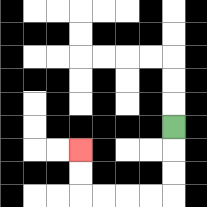{'start': '[7, 5]', 'end': '[3, 6]', 'path_directions': 'D,D,D,L,L,L,L,U,U', 'path_coordinates': '[[7, 5], [7, 6], [7, 7], [7, 8], [6, 8], [5, 8], [4, 8], [3, 8], [3, 7], [3, 6]]'}